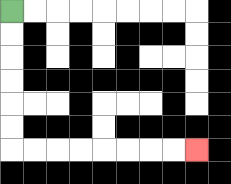{'start': '[0, 0]', 'end': '[8, 6]', 'path_directions': 'D,D,D,D,D,D,R,R,R,R,R,R,R,R', 'path_coordinates': '[[0, 0], [0, 1], [0, 2], [0, 3], [0, 4], [0, 5], [0, 6], [1, 6], [2, 6], [3, 6], [4, 6], [5, 6], [6, 6], [7, 6], [8, 6]]'}